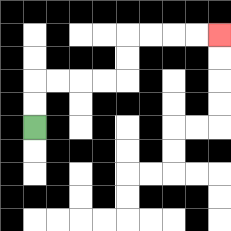{'start': '[1, 5]', 'end': '[9, 1]', 'path_directions': 'U,U,R,R,R,R,U,U,R,R,R,R', 'path_coordinates': '[[1, 5], [1, 4], [1, 3], [2, 3], [3, 3], [4, 3], [5, 3], [5, 2], [5, 1], [6, 1], [7, 1], [8, 1], [9, 1]]'}